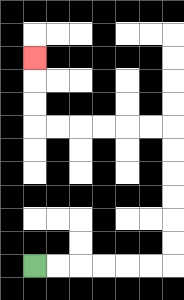{'start': '[1, 11]', 'end': '[1, 2]', 'path_directions': 'R,R,R,R,R,R,U,U,U,U,U,U,L,L,L,L,L,L,U,U,U', 'path_coordinates': '[[1, 11], [2, 11], [3, 11], [4, 11], [5, 11], [6, 11], [7, 11], [7, 10], [7, 9], [7, 8], [7, 7], [7, 6], [7, 5], [6, 5], [5, 5], [4, 5], [3, 5], [2, 5], [1, 5], [1, 4], [1, 3], [1, 2]]'}